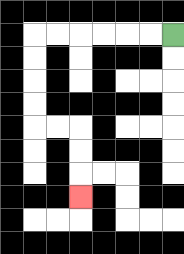{'start': '[7, 1]', 'end': '[3, 8]', 'path_directions': 'L,L,L,L,L,L,D,D,D,D,R,R,D,D,D', 'path_coordinates': '[[7, 1], [6, 1], [5, 1], [4, 1], [3, 1], [2, 1], [1, 1], [1, 2], [1, 3], [1, 4], [1, 5], [2, 5], [3, 5], [3, 6], [3, 7], [3, 8]]'}